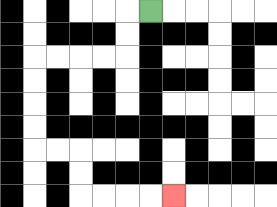{'start': '[6, 0]', 'end': '[7, 8]', 'path_directions': 'L,D,D,L,L,L,L,D,D,D,D,R,R,D,D,R,R,R,R', 'path_coordinates': '[[6, 0], [5, 0], [5, 1], [5, 2], [4, 2], [3, 2], [2, 2], [1, 2], [1, 3], [1, 4], [1, 5], [1, 6], [2, 6], [3, 6], [3, 7], [3, 8], [4, 8], [5, 8], [6, 8], [7, 8]]'}